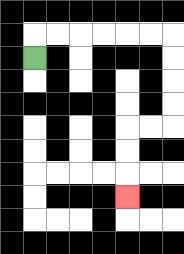{'start': '[1, 2]', 'end': '[5, 8]', 'path_directions': 'U,R,R,R,R,R,R,D,D,D,D,L,L,D,D,D', 'path_coordinates': '[[1, 2], [1, 1], [2, 1], [3, 1], [4, 1], [5, 1], [6, 1], [7, 1], [7, 2], [7, 3], [7, 4], [7, 5], [6, 5], [5, 5], [5, 6], [5, 7], [5, 8]]'}